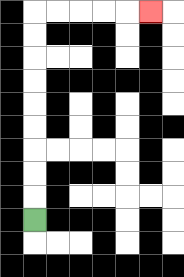{'start': '[1, 9]', 'end': '[6, 0]', 'path_directions': 'U,U,U,U,U,U,U,U,U,R,R,R,R,R', 'path_coordinates': '[[1, 9], [1, 8], [1, 7], [1, 6], [1, 5], [1, 4], [1, 3], [1, 2], [1, 1], [1, 0], [2, 0], [3, 0], [4, 0], [5, 0], [6, 0]]'}